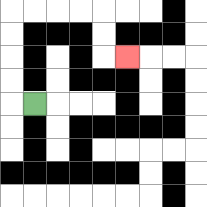{'start': '[1, 4]', 'end': '[5, 2]', 'path_directions': 'L,U,U,U,U,R,R,R,R,D,D,R', 'path_coordinates': '[[1, 4], [0, 4], [0, 3], [0, 2], [0, 1], [0, 0], [1, 0], [2, 0], [3, 0], [4, 0], [4, 1], [4, 2], [5, 2]]'}